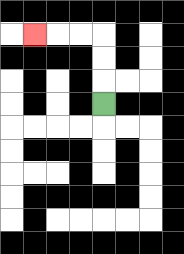{'start': '[4, 4]', 'end': '[1, 1]', 'path_directions': 'U,U,U,L,L,L', 'path_coordinates': '[[4, 4], [4, 3], [4, 2], [4, 1], [3, 1], [2, 1], [1, 1]]'}